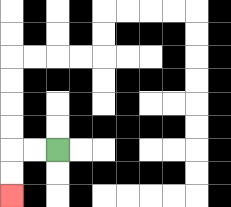{'start': '[2, 6]', 'end': '[0, 8]', 'path_directions': 'L,L,D,D', 'path_coordinates': '[[2, 6], [1, 6], [0, 6], [0, 7], [0, 8]]'}